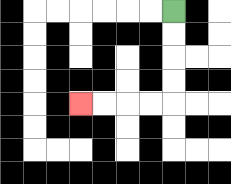{'start': '[7, 0]', 'end': '[3, 4]', 'path_directions': 'D,D,D,D,L,L,L,L', 'path_coordinates': '[[7, 0], [7, 1], [7, 2], [7, 3], [7, 4], [6, 4], [5, 4], [4, 4], [3, 4]]'}